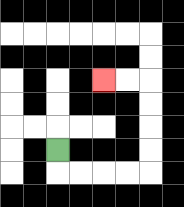{'start': '[2, 6]', 'end': '[4, 3]', 'path_directions': 'D,R,R,R,R,U,U,U,U,L,L', 'path_coordinates': '[[2, 6], [2, 7], [3, 7], [4, 7], [5, 7], [6, 7], [6, 6], [6, 5], [6, 4], [6, 3], [5, 3], [4, 3]]'}